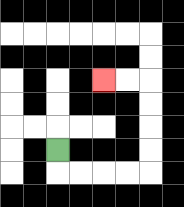{'start': '[2, 6]', 'end': '[4, 3]', 'path_directions': 'D,R,R,R,R,U,U,U,U,L,L', 'path_coordinates': '[[2, 6], [2, 7], [3, 7], [4, 7], [5, 7], [6, 7], [6, 6], [6, 5], [6, 4], [6, 3], [5, 3], [4, 3]]'}